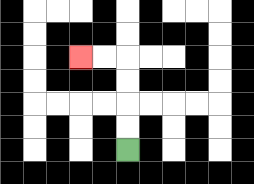{'start': '[5, 6]', 'end': '[3, 2]', 'path_directions': 'U,U,U,U,L,L', 'path_coordinates': '[[5, 6], [5, 5], [5, 4], [5, 3], [5, 2], [4, 2], [3, 2]]'}